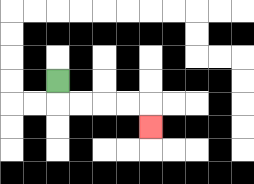{'start': '[2, 3]', 'end': '[6, 5]', 'path_directions': 'D,R,R,R,R,D', 'path_coordinates': '[[2, 3], [2, 4], [3, 4], [4, 4], [5, 4], [6, 4], [6, 5]]'}